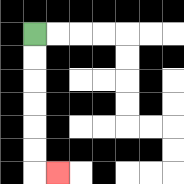{'start': '[1, 1]', 'end': '[2, 7]', 'path_directions': 'D,D,D,D,D,D,R', 'path_coordinates': '[[1, 1], [1, 2], [1, 3], [1, 4], [1, 5], [1, 6], [1, 7], [2, 7]]'}